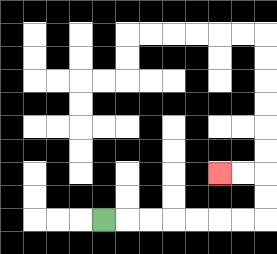{'start': '[4, 9]', 'end': '[9, 7]', 'path_directions': 'R,R,R,R,R,R,R,U,U,L,L', 'path_coordinates': '[[4, 9], [5, 9], [6, 9], [7, 9], [8, 9], [9, 9], [10, 9], [11, 9], [11, 8], [11, 7], [10, 7], [9, 7]]'}